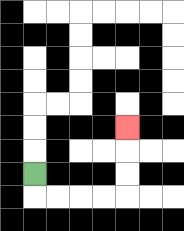{'start': '[1, 7]', 'end': '[5, 5]', 'path_directions': 'D,R,R,R,R,U,U,U', 'path_coordinates': '[[1, 7], [1, 8], [2, 8], [3, 8], [4, 8], [5, 8], [5, 7], [5, 6], [5, 5]]'}